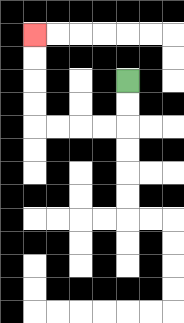{'start': '[5, 3]', 'end': '[1, 1]', 'path_directions': 'D,D,L,L,L,L,U,U,U,U', 'path_coordinates': '[[5, 3], [5, 4], [5, 5], [4, 5], [3, 5], [2, 5], [1, 5], [1, 4], [1, 3], [1, 2], [1, 1]]'}